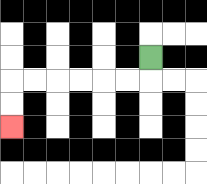{'start': '[6, 2]', 'end': '[0, 5]', 'path_directions': 'D,L,L,L,L,L,L,D,D', 'path_coordinates': '[[6, 2], [6, 3], [5, 3], [4, 3], [3, 3], [2, 3], [1, 3], [0, 3], [0, 4], [0, 5]]'}